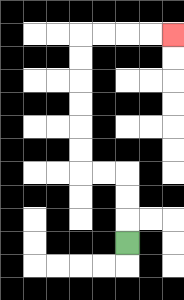{'start': '[5, 10]', 'end': '[7, 1]', 'path_directions': 'U,U,U,L,L,U,U,U,U,U,U,R,R,R,R', 'path_coordinates': '[[5, 10], [5, 9], [5, 8], [5, 7], [4, 7], [3, 7], [3, 6], [3, 5], [3, 4], [3, 3], [3, 2], [3, 1], [4, 1], [5, 1], [6, 1], [7, 1]]'}